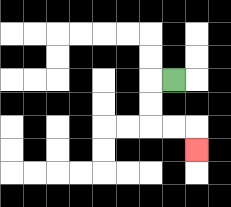{'start': '[7, 3]', 'end': '[8, 6]', 'path_directions': 'L,D,D,R,R,D', 'path_coordinates': '[[7, 3], [6, 3], [6, 4], [6, 5], [7, 5], [8, 5], [8, 6]]'}